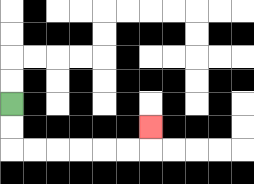{'start': '[0, 4]', 'end': '[6, 5]', 'path_directions': 'D,D,R,R,R,R,R,R,U', 'path_coordinates': '[[0, 4], [0, 5], [0, 6], [1, 6], [2, 6], [3, 6], [4, 6], [5, 6], [6, 6], [6, 5]]'}